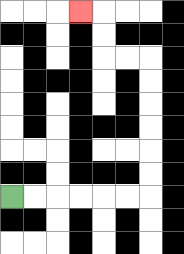{'start': '[0, 8]', 'end': '[3, 0]', 'path_directions': 'R,R,R,R,R,R,U,U,U,U,U,U,L,L,U,U,L', 'path_coordinates': '[[0, 8], [1, 8], [2, 8], [3, 8], [4, 8], [5, 8], [6, 8], [6, 7], [6, 6], [6, 5], [6, 4], [6, 3], [6, 2], [5, 2], [4, 2], [4, 1], [4, 0], [3, 0]]'}